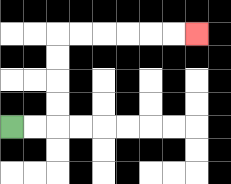{'start': '[0, 5]', 'end': '[8, 1]', 'path_directions': 'R,R,U,U,U,U,R,R,R,R,R,R', 'path_coordinates': '[[0, 5], [1, 5], [2, 5], [2, 4], [2, 3], [2, 2], [2, 1], [3, 1], [4, 1], [5, 1], [6, 1], [7, 1], [8, 1]]'}